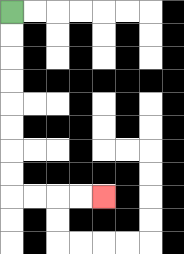{'start': '[0, 0]', 'end': '[4, 8]', 'path_directions': 'D,D,D,D,D,D,D,D,R,R,R,R', 'path_coordinates': '[[0, 0], [0, 1], [0, 2], [0, 3], [0, 4], [0, 5], [0, 6], [0, 7], [0, 8], [1, 8], [2, 8], [3, 8], [4, 8]]'}